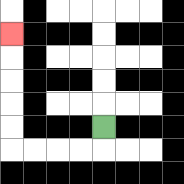{'start': '[4, 5]', 'end': '[0, 1]', 'path_directions': 'D,L,L,L,L,U,U,U,U,U', 'path_coordinates': '[[4, 5], [4, 6], [3, 6], [2, 6], [1, 6], [0, 6], [0, 5], [0, 4], [0, 3], [0, 2], [0, 1]]'}